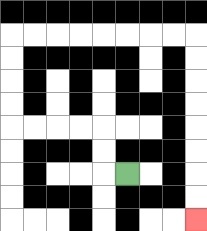{'start': '[5, 7]', 'end': '[8, 9]', 'path_directions': 'L,U,U,L,L,L,L,U,U,U,U,R,R,R,R,R,R,R,R,D,D,D,D,D,D,D,D', 'path_coordinates': '[[5, 7], [4, 7], [4, 6], [4, 5], [3, 5], [2, 5], [1, 5], [0, 5], [0, 4], [0, 3], [0, 2], [0, 1], [1, 1], [2, 1], [3, 1], [4, 1], [5, 1], [6, 1], [7, 1], [8, 1], [8, 2], [8, 3], [8, 4], [8, 5], [8, 6], [8, 7], [8, 8], [8, 9]]'}